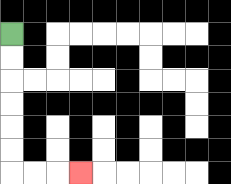{'start': '[0, 1]', 'end': '[3, 7]', 'path_directions': 'D,D,D,D,D,D,R,R,R', 'path_coordinates': '[[0, 1], [0, 2], [0, 3], [0, 4], [0, 5], [0, 6], [0, 7], [1, 7], [2, 7], [3, 7]]'}